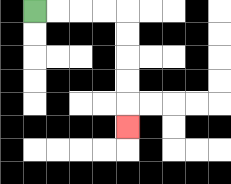{'start': '[1, 0]', 'end': '[5, 5]', 'path_directions': 'R,R,R,R,D,D,D,D,D', 'path_coordinates': '[[1, 0], [2, 0], [3, 0], [4, 0], [5, 0], [5, 1], [5, 2], [5, 3], [5, 4], [5, 5]]'}